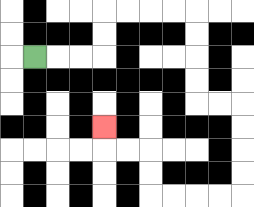{'start': '[1, 2]', 'end': '[4, 5]', 'path_directions': 'R,R,R,U,U,R,R,R,R,D,D,D,D,R,R,D,D,D,D,L,L,L,L,U,U,L,L,U', 'path_coordinates': '[[1, 2], [2, 2], [3, 2], [4, 2], [4, 1], [4, 0], [5, 0], [6, 0], [7, 0], [8, 0], [8, 1], [8, 2], [8, 3], [8, 4], [9, 4], [10, 4], [10, 5], [10, 6], [10, 7], [10, 8], [9, 8], [8, 8], [7, 8], [6, 8], [6, 7], [6, 6], [5, 6], [4, 6], [4, 5]]'}